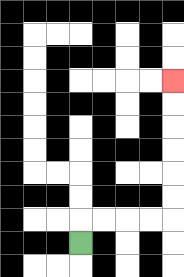{'start': '[3, 10]', 'end': '[7, 3]', 'path_directions': 'U,R,R,R,R,U,U,U,U,U,U', 'path_coordinates': '[[3, 10], [3, 9], [4, 9], [5, 9], [6, 9], [7, 9], [7, 8], [7, 7], [7, 6], [7, 5], [7, 4], [7, 3]]'}